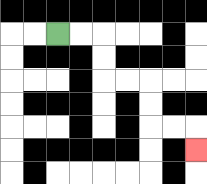{'start': '[2, 1]', 'end': '[8, 6]', 'path_directions': 'R,R,D,D,R,R,D,D,R,R,D', 'path_coordinates': '[[2, 1], [3, 1], [4, 1], [4, 2], [4, 3], [5, 3], [6, 3], [6, 4], [6, 5], [7, 5], [8, 5], [8, 6]]'}